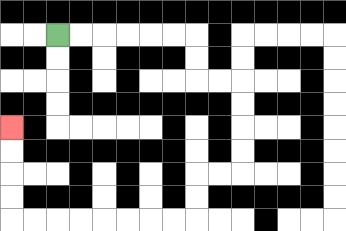{'start': '[2, 1]', 'end': '[0, 5]', 'path_directions': 'R,R,R,R,R,R,D,D,R,R,D,D,D,D,L,L,D,D,L,L,L,L,L,L,L,L,U,U,U,U', 'path_coordinates': '[[2, 1], [3, 1], [4, 1], [5, 1], [6, 1], [7, 1], [8, 1], [8, 2], [8, 3], [9, 3], [10, 3], [10, 4], [10, 5], [10, 6], [10, 7], [9, 7], [8, 7], [8, 8], [8, 9], [7, 9], [6, 9], [5, 9], [4, 9], [3, 9], [2, 9], [1, 9], [0, 9], [0, 8], [0, 7], [0, 6], [0, 5]]'}